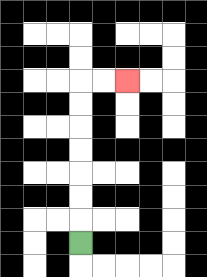{'start': '[3, 10]', 'end': '[5, 3]', 'path_directions': 'U,U,U,U,U,U,U,R,R', 'path_coordinates': '[[3, 10], [3, 9], [3, 8], [3, 7], [3, 6], [3, 5], [3, 4], [3, 3], [4, 3], [5, 3]]'}